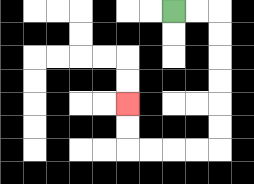{'start': '[7, 0]', 'end': '[5, 4]', 'path_directions': 'R,R,D,D,D,D,D,D,L,L,L,L,U,U', 'path_coordinates': '[[7, 0], [8, 0], [9, 0], [9, 1], [9, 2], [9, 3], [9, 4], [9, 5], [9, 6], [8, 6], [7, 6], [6, 6], [5, 6], [5, 5], [5, 4]]'}